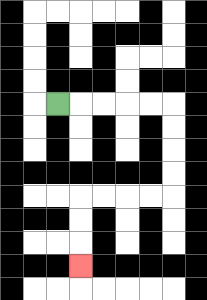{'start': '[2, 4]', 'end': '[3, 11]', 'path_directions': 'R,R,R,R,R,D,D,D,D,L,L,L,L,D,D,D', 'path_coordinates': '[[2, 4], [3, 4], [4, 4], [5, 4], [6, 4], [7, 4], [7, 5], [7, 6], [7, 7], [7, 8], [6, 8], [5, 8], [4, 8], [3, 8], [3, 9], [3, 10], [3, 11]]'}